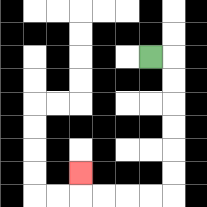{'start': '[6, 2]', 'end': '[3, 7]', 'path_directions': 'R,D,D,D,D,D,D,L,L,L,L,U', 'path_coordinates': '[[6, 2], [7, 2], [7, 3], [7, 4], [7, 5], [7, 6], [7, 7], [7, 8], [6, 8], [5, 8], [4, 8], [3, 8], [3, 7]]'}